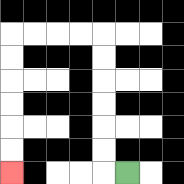{'start': '[5, 7]', 'end': '[0, 7]', 'path_directions': 'L,U,U,U,U,U,U,L,L,L,L,D,D,D,D,D,D', 'path_coordinates': '[[5, 7], [4, 7], [4, 6], [4, 5], [4, 4], [4, 3], [4, 2], [4, 1], [3, 1], [2, 1], [1, 1], [0, 1], [0, 2], [0, 3], [0, 4], [0, 5], [0, 6], [0, 7]]'}